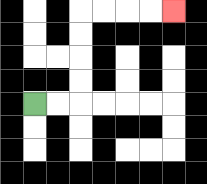{'start': '[1, 4]', 'end': '[7, 0]', 'path_directions': 'R,R,U,U,U,U,R,R,R,R', 'path_coordinates': '[[1, 4], [2, 4], [3, 4], [3, 3], [3, 2], [3, 1], [3, 0], [4, 0], [5, 0], [6, 0], [7, 0]]'}